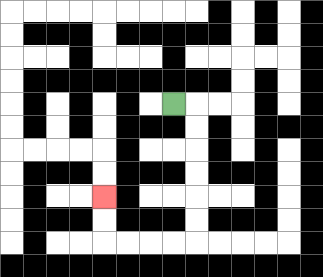{'start': '[7, 4]', 'end': '[4, 8]', 'path_directions': 'R,D,D,D,D,D,D,L,L,L,L,U,U', 'path_coordinates': '[[7, 4], [8, 4], [8, 5], [8, 6], [8, 7], [8, 8], [8, 9], [8, 10], [7, 10], [6, 10], [5, 10], [4, 10], [4, 9], [4, 8]]'}